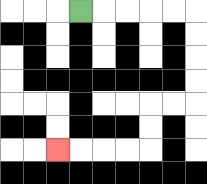{'start': '[3, 0]', 'end': '[2, 6]', 'path_directions': 'R,R,R,R,R,D,D,D,D,L,L,D,D,L,L,L,L', 'path_coordinates': '[[3, 0], [4, 0], [5, 0], [6, 0], [7, 0], [8, 0], [8, 1], [8, 2], [8, 3], [8, 4], [7, 4], [6, 4], [6, 5], [6, 6], [5, 6], [4, 6], [3, 6], [2, 6]]'}